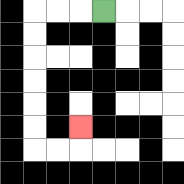{'start': '[4, 0]', 'end': '[3, 5]', 'path_directions': 'L,L,L,D,D,D,D,D,D,R,R,U', 'path_coordinates': '[[4, 0], [3, 0], [2, 0], [1, 0], [1, 1], [1, 2], [1, 3], [1, 4], [1, 5], [1, 6], [2, 6], [3, 6], [3, 5]]'}